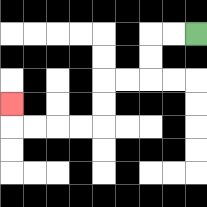{'start': '[8, 1]', 'end': '[0, 4]', 'path_directions': 'L,L,D,D,L,L,D,D,L,L,L,L,U', 'path_coordinates': '[[8, 1], [7, 1], [6, 1], [6, 2], [6, 3], [5, 3], [4, 3], [4, 4], [4, 5], [3, 5], [2, 5], [1, 5], [0, 5], [0, 4]]'}